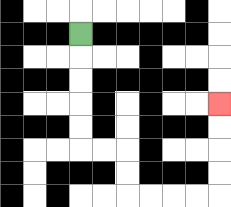{'start': '[3, 1]', 'end': '[9, 4]', 'path_directions': 'D,D,D,D,D,R,R,D,D,R,R,R,R,U,U,U,U', 'path_coordinates': '[[3, 1], [3, 2], [3, 3], [3, 4], [3, 5], [3, 6], [4, 6], [5, 6], [5, 7], [5, 8], [6, 8], [7, 8], [8, 8], [9, 8], [9, 7], [9, 6], [9, 5], [9, 4]]'}